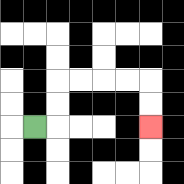{'start': '[1, 5]', 'end': '[6, 5]', 'path_directions': 'R,U,U,R,R,R,R,D,D', 'path_coordinates': '[[1, 5], [2, 5], [2, 4], [2, 3], [3, 3], [4, 3], [5, 3], [6, 3], [6, 4], [6, 5]]'}